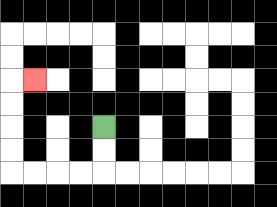{'start': '[4, 5]', 'end': '[1, 3]', 'path_directions': 'D,D,L,L,L,L,U,U,U,U,R', 'path_coordinates': '[[4, 5], [4, 6], [4, 7], [3, 7], [2, 7], [1, 7], [0, 7], [0, 6], [0, 5], [0, 4], [0, 3], [1, 3]]'}